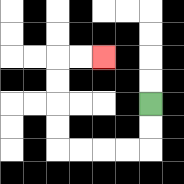{'start': '[6, 4]', 'end': '[4, 2]', 'path_directions': 'D,D,L,L,L,L,U,U,U,U,R,R', 'path_coordinates': '[[6, 4], [6, 5], [6, 6], [5, 6], [4, 6], [3, 6], [2, 6], [2, 5], [2, 4], [2, 3], [2, 2], [3, 2], [4, 2]]'}